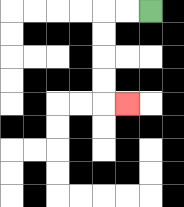{'start': '[6, 0]', 'end': '[5, 4]', 'path_directions': 'L,L,D,D,D,D,R', 'path_coordinates': '[[6, 0], [5, 0], [4, 0], [4, 1], [4, 2], [4, 3], [4, 4], [5, 4]]'}